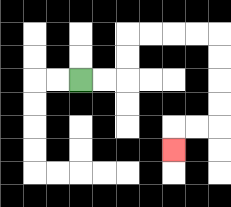{'start': '[3, 3]', 'end': '[7, 6]', 'path_directions': 'R,R,U,U,R,R,R,R,D,D,D,D,L,L,D', 'path_coordinates': '[[3, 3], [4, 3], [5, 3], [5, 2], [5, 1], [6, 1], [7, 1], [8, 1], [9, 1], [9, 2], [9, 3], [9, 4], [9, 5], [8, 5], [7, 5], [7, 6]]'}